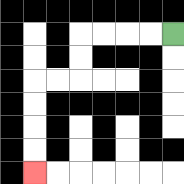{'start': '[7, 1]', 'end': '[1, 7]', 'path_directions': 'L,L,L,L,D,D,L,L,D,D,D,D', 'path_coordinates': '[[7, 1], [6, 1], [5, 1], [4, 1], [3, 1], [3, 2], [3, 3], [2, 3], [1, 3], [1, 4], [1, 5], [1, 6], [1, 7]]'}